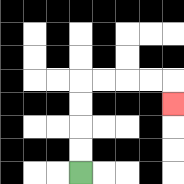{'start': '[3, 7]', 'end': '[7, 4]', 'path_directions': 'U,U,U,U,R,R,R,R,D', 'path_coordinates': '[[3, 7], [3, 6], [3, 5], [3, 4], [3, 3], [4, 3], [5, 3], [6, 3], [7, 3], [7, 4]]'}